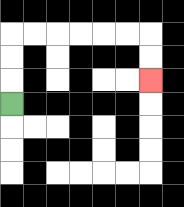{'start': '[0, 4]', 'end': '[6, 3]', 'path_directions': 'U,U,U,R,R,R,R,R,R,D,D', 'path_coordinates': '[[0, 4], [0, 3], [0, 2], [0, 1], [1, 1], [2, 1], [3, 1], [4, 1], [5, 1], [6, 1], [6, 2], [6, 3]]'}